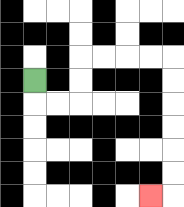{'start': '[1, 3]', 'end': '[6, 8]', 'path_directions': 'D,R,R,U,U,R,R,R,R,D,D,D,D,D,D,L', 'path_coordinates': '[[1, 3], [1, 4], [2, 4], [3, 4], [3, 3], [3, 2], [4, 2], [5, 2], [6, 2], [7, 2], [7, 3], [7, 4], [7, 5], [7, 6], [7, 7], [7, 8], [6, 8]]'}